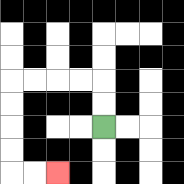{'start': '[4, 5]', 'end': '[2, 7]', 'path_directions': 'U,U,L,L,L,L,D,D,D,D,R,R', 'path_coordinates': '[[4, 5], [4, 4], [4, 3], [3, 3], [2, 3], [1, 3], [0, 3], [0, 4], [0, 5], [0, 6], [0, 7], [1, 7], [2, 7]]'}